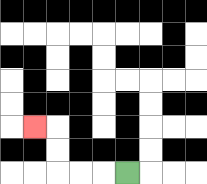{'start': '[5, 7]', 'end': '[1, 5]', 'path_directions': 'L,L,L,U,U,L', 'path_coordinates': '[[5, 7], [4, 7], [3, 7], [2, 7], [2, 6], [2, 5], [1, 5]]'}